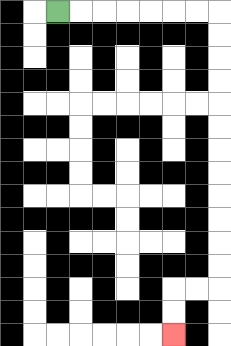{'start': '[2, 0]', 'end': '[7, 14]', 'path_directions': 'R,R,R,R,R,R,R,D,D,D,D,D,D,D,D,D,D,D,D,L,L,D,D', 'path_coordinates': '[[2, 0], [3, 0], [4, 0], [5, 0], [6, 0], [7, 0], [8, 0], [9, 0], [9, 1], [9, 2], [9, 3], [9, 4], [9, 5], [9, 6], [9, 7], [9, 8], [9, 9], [9, 10], [9, 11], [9, 12], [8, 12], [7, 12], [7, 13], [7, 14]]'}